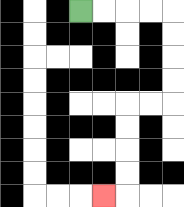{'start': '[3, 0]', 'end': '[4, 8]', 'path_directions': 'R,R,R,R,D,D,D,D,L,L,D,D,D,D,L', 'path_coordinates': '[[3, 0], [4, 0], [5, 0], [6, 0], [7, 0], [7, 1], [7, 2], [7, 3], [7, 4], [6, 4], [5, 4], [5, 5], [5, 6], [5, 7], [5, 8], [4, 8]]'}